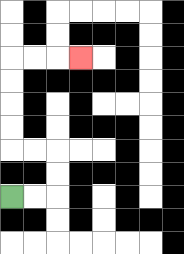{'start': '[0, 8]', 'end': '[3, 2]', 'path_directions': 'R,R,U,U,L,L,U,U,U,U,R,R,R', 'path_coordinates': '[[0, 8], [1, 8], [2, 8], [2, 7], [2, 6], [1, 6], [0, 6], [0, 5], [0, 4], [0, 3], [0, 2], [1, 2], [2, 2], [3, 2]]'}